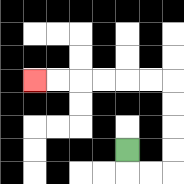{'start': '[5, 6]', 'end': '[1, 3]', 'path_directions': 'D,R,R,U,U,U,U,L,L,L,L,L,L', 'path_coordinates': '[[5, 6], [5, 7], [6, 7], [7, 7], [7, 6], [7, 5], [7, 4], [7, 3], [6, 3], [5, 3], [4, 3], [3, 3], [2, 3], [1, 3]]'}